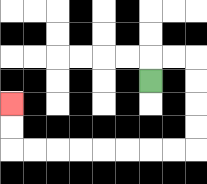{'start': '[6, 3]', 'end': '[0, 4]', 'path_directions': 'U,R,R,D,D,D,D,L,L,L,L,L,L,L,L,U,U', 'path_coordinates': '[[6, 3], [6, 2], [7, 2], [8, 2], [8, 3], [8, 4], [8, 5], [8, 6], [7, 6], [6, 6], [5, 6], [4, 6], [3, 6], [2, 6], [1, 6], [0, 6], [0, 5], [0, 4]]'}